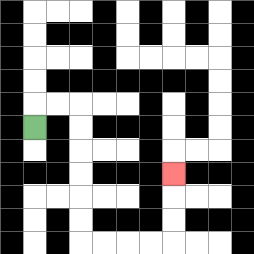{'start': '[1, 5]', 'end': '[7, 7]', 'path_directions': 'U,R,R,D,D,D,D,D,D,R,R,R,R,U,U,U', 'path_coordinates': '[[1, 5], [1, 4], [2, 4], [3, 4], [3, 5], [3, 6], [3, 7], [3, 8], [3, 9], [3, 10], [4, 10], [5, 10], [6, 10], [7, 10], [7, 9], [7, 8], [7, 7]]'}